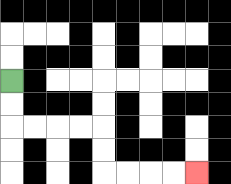{'start': '[0, 3]', 'end': '[8, 7]', 'path_directions': 'D,D,R,R,R,R,D,D,R,R,R,R', 'path_coordinates': '[[0, 3], [0, 4], [0, 5], [1, 5], [2, 5], [3, 5], [4, 5], [4, 6], [4, 7], [5, 7], [6, 7], [7, 7], [8, 7]]'}